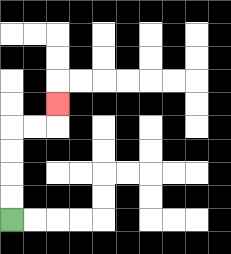{'start': '[0, 9]', 'end': '[2, 4]', 'path_directions': 'U,U,U,U,R,R,U', 'path_coordinates': '[[0, 9], [0, 8], [0, 7], [0, 6], [0, 5], [1, 5], [2, 5], [2, 4]]'}